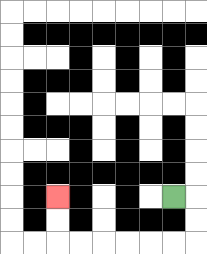{'start': '[7, 8]', 'end': '[2, 8]', 'path_directions': 'R,D,D,L,L,L,L,L,L,U,U', 'path_coordinates': '[[7, 8], [8, 8], [8, 9], [8, 10], [7, 10], [6, 10], [5, 10], [4, 10], [3, 10], [2, 10], [2, 9], [2, 8]]'}